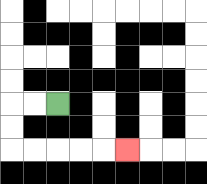{'start': '[2, 4]', 'end': '[5, 6]', 'path_directions': 'L,L,D,D,R,R,R,R,R', 'path_coordinates': '[[2, 4], [1, 4], [0, 4], [0, 5], [0, 6], [1, 6], [2, 6], [3, 6], [4, 6], [5, 6]]'}